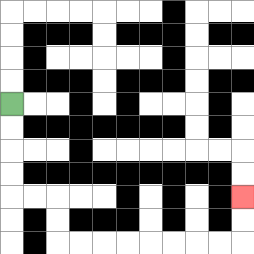{'start': '[0, 4]', 'end': '[10, 8]', 'path_directions': 'D,D,D,D,R,R,D,D,R,R,R,R,R,R,R,R,U,U', 'path_coordinates': '[[0, 4], [0, 5], [0, 6], [0, 7], [0, 8], [1, 8], [2, 8], [2, 9], [2, 10], [3, 10], [4, 10], [5, 10], [6, 10], [7, 10], [8, 10], [9, 10], [10, 10], [10, 9], [10, 8]]'}